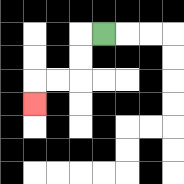{'start': '[4, 1]', 'end': '[1, 4]', 'path_directions': 'L,D,D,L,L,D', 'path_coordinates': '[[4, 1], [3, 1], [3, 2], [3, 3], [2, 3], [1, 3], [1, 4]]'}